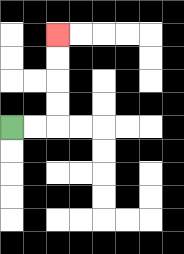{'start': '[0, 5]', 'end': '[2, 1]', 'path_directions': 'R,R,U,U,U,U', 'path_coordinates': '[[0, 5], [1, 5], [2, 5], [2, 4], [2, 3], [2, 2], [2, 1]]'}